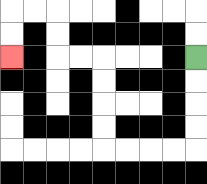{'start': '[8, 2]', 'end': '[0, 2]', 'path_directions': 'D,D,D,D,L,L,L,L,U,U,U,U,L,L,U,U,L,L,D,D', 'path_coordinates': '[[8, 2], [8, 3], [8, 4], [8, 5], [8, 6], [7, 6], [6, 6], [5, 6], [4, 6], [4, 5], [4, 4], [4, 3], [4, 2], [3, 2], [2, 2], [2, 1], [2, 0], [1, 0], [0, 0], [0, 1], [0, 2]]'}